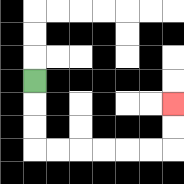{'start': '[1, 3]', 'end': '[7, 4]', 'path_directions': 'D,D,D,R,R,R,R,R,R,U,U', 'path_coordinates': '[[1, 3], [1, 4], [1, 5], [1, 6], [2, 6], [3, 6], [4, 6], [5, 6], [6, 6], [7, 6], [7, 5], [7, 4]]'}